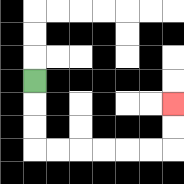{'start': '[1, 3]', 'end': '[7, 4]', 'path_directions': 'D,D,D,R,R,R,R,R,R,U,U', 'path_coordinates': '[[1, 3], [1, 4], [1, 5], [1, 6], [2, 6], [3, 6], [4, 6], [5, 6], [6, 6], [7, 6], [7, 5], [7, 4]]'}